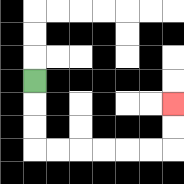{'start': '[1, 3]', 'end': '[7, 4]', 'path_directions': 'D,D,D,R,R,R,R,R,R,U,U', 'path_coordinates': '[[1, 3], [1, 4], [1, 5], [1, 6], [2, 6], [3, 6], [4, 6], [5, 6], [6, 6], [7, 6], [7, 5], [7, 4]]'}